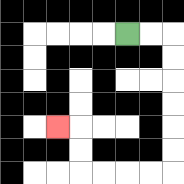{'start': '[5, 1]', 'end': '[2, 5]', 'path_directions': 'R,R,D,D,D,D,D,D,L,L,L,L,U,U,L', 'path_coordinates': '[[5, 1], [6, 1], [7, 1], [7, 2], [7, 3], [7, 4], [7, 5], [7, 6], [7, 7], [6, 7], [5, 7], [4, 7], [3, 7], [3, 6], [3, 5], [2, 5]]'}